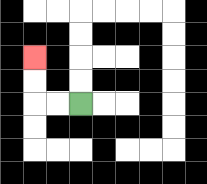{'start': '[3, 4]', 'end': '[1, 2]', 'path_directions': 'L,L,U,U', 'path_coordinates': '[[3, 4], [2, 4], [1, 4], [1, 3], [1, 2]]'}